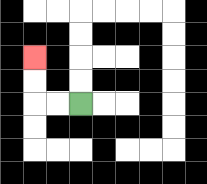{'start': '[3, 4]', 'end': '[1, 2]', 'path_directions': 'L,L,U,U', 'path_coordinates': '[[3, 4], [2, 4], [1, 4], [1, 3], [1, 2]]'}